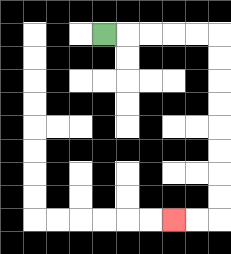{'start': '[4, 1]', 'end': '[7, 9]', 'path_directions': 'R,R,R,R,R,D,D,D,D,D,D,D,D,L,L', 'path_coordinates': '[[4, 1], [5, 1], [6, 1], [7, 1], [8, 1], [9, 1], [9, 2], [9, 3], [9, 4], [9, 5], [9, 6], [9, 7], [9, 8], [9, 9], [8, 9], [7, 9]]'}